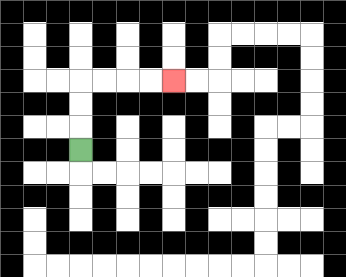{'start': '[3, 6]', 'end': '[7, 3]', 'path_directions': 'U,U,U,R,R,R,R', 'path_coordinates': '[[3, 6], [3, 5], [3, 4], [3, 3], [4, 3], [5, 3], [6, 3], [7, 3]]'}